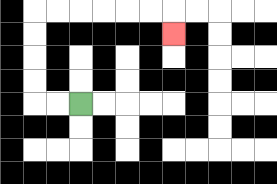{'start': '[3, 4]', 'end': '[7, 1]', 'path_directions': 'L,L,U,U,U,U,R,R,R,R,R,R,D', 'path_coordinates': '[[3, 4], [2, 4], [1, 4], [1, 3], [1, 2], [1, 1], [1, 0], [2, 0], [3, 0], [4, 0], [5, 0], [6, 0], [7, 0], [7, 1]]'}